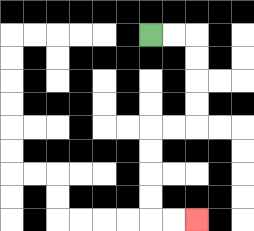{'start': '[6, 1]', 'end': '[8, 9]', 'path_directions': 'R,R,D,D,D,D,L,L,D,D,D,D,R,R', 'path_coordinates': '[[6, 1], [7, 1], [8, 1], [8, 2], [8, 3], [8, 4], [8, 5], [7, 5], [6, 5], [6, 6], [6, 7], [6, 8], [6, 9], [7, 9], [8, 9]]'}